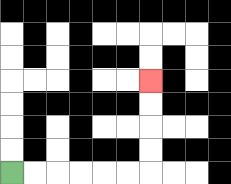{'start': '[0, 7]', 'end': '[6, 3]', 'path_directions': 'R,R,R,R,R,R,U,U,U,U', 'path_coordinates': '[[0, 7], [1, 7], [2, 7], [3, 7], [4, 7], [5, 7], [6, 7], [6, 6], [6, 5], [6, 4], [6, 3]]'}